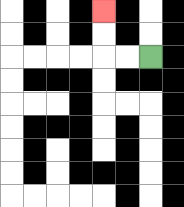{'start': '[6, 2]', 'end': '[4, 0]', 'path_directions': 'L,L,U,U', 'path_coordinates': '[[6, 2], [5, 2], [4, 2], [4, 1], [4, 0]]'}